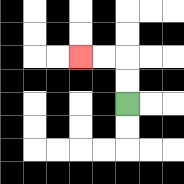{'start': '[5, 4]', 'end': '[3, 2]', 'path_directions': 'U,U,L,L', 'path_coordinates': '[[5, 4], [5, 3], [5, 2], [4, 2], [3, 2]]'}